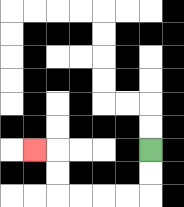{'start': '[6, 6]', 'end': '[1, 6]', 'path_directions': 'D,D,L,L,L,L,U,U,L', 'path_coordinates': '[[6, 6], [6, 7], [6, 8], [5, 8], [4, 8], [3, 8], [2, 8], [2, 7], [2, 6], [1, 6]]'}